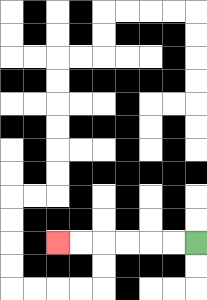{'start': '[8, 10]', 'end': '[2, 10]', 'path_directions': 'L,L,L,L,L,L', 'path_coordinates': '[[8, 10], [7, 10], [6, 10], [5, 10], [4, 10], [3, 10], [2, 10]]'}